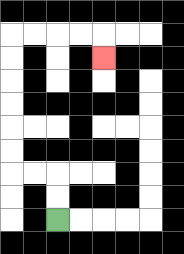{'start': '[2, 9]', 'end': '[4, 2]', 'path_directions': 'U,U,L,L,U,U,U,U,U,U,R,R,R,R,D', 'path_coordinates': '[[2, 9], [2, 8], [2, 7], [1, 7], [0, 7], [0, 6], [0, 5], [0, 4], [0, 3], [0, 2], [0, 1], [1, 1], [2, 1], [3, 1], [4, 1], [4, 2]]'}